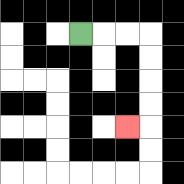{'start': '[3, 1]', 'end': '[5, 5]', 'path_directions': 'R,R,R,D,D,D,D,L', 'path_coordinates': '[[3, 1], [4, 1], [5, 1], [6, 1], [6, 2], [6, 3], [6, 4], [6, 5], [5, 5]]'}